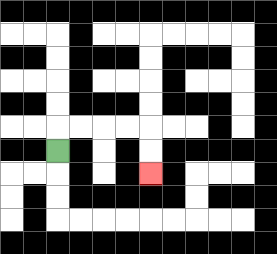{'start': '[2, 6]', 'end': '[6, 7]', 'path_directions': 'U,R,R,R,R,D,D', 'path_coordinates': '[[2, 6], [2, 5], [3, 5], [4, 5], [5, 5], [6, 5], [6, 6], [6, 7]]'}